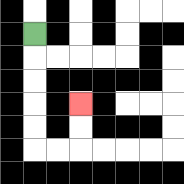{'start': '[1, 1]', 'end': '[3, 4]', 'path_directions': 'D,D,D,D,D,R,R,U,U', 'path_coordinates': '[[1, 1], [1, 2], [1, 3], [1, 4], [1, 5], [1, 6], [2, 6], [3, 6], [3, 5], [3, 4]]'}